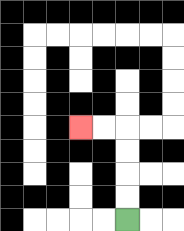{'start': '[5, 9]', 'end': '[3, 5]', 'path_directions': 'U,U,U,U,L,L', 'path_coordinates': '[[5, 9], [5, 8], [5, 7], [5, 6], [5, 5], [4, 5], [3, 5]]'}